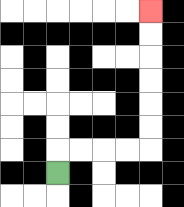{'start': '[2, 7]', 'end': '[6, 0]', 'path_directions': 'U,R,R,R,R,U,U,U,U,U,U', 'path_coordinates': '[[2, 7], [2, 6], [3, 6], [4, 6], [5, 6], [6, 6], [6, 5], [6, 4], [6, 3], [6, 2], [6, 1], [6, 0]]'}